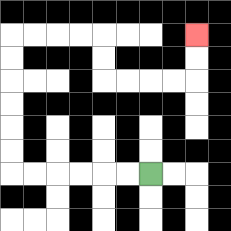{'start': '[6, 7]', 'end': '[8, 1]', 'path_directions': 'L,L,L,L,L,L,U,U,U,U,U,U,R,R,R,R,D,D,R,R,R,R,U,U', 'path_coordinates': '[[6, 7], [5, 7], [4, 7], [3, 7], [2, 7], [1, 7], [0, 7], [0, 6], [0, 5], [0, 4], [0, 3], [0, 2], [0, 1], [1, 1], [2, 1], [3, 1], [4, 1], [4, 2], [4, 3], [5, 3], [6, 3], [7, 3], [8, 3], [8, 2], [8, 1]]'}